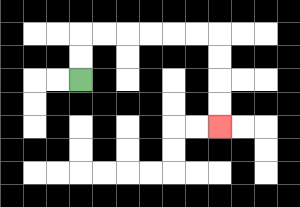{'start': '[3, 3]', 'end': '[9, 5]', 'path_directions': 'U,U,R,R,R,R,R,R,D,D,D,D', 'path_coordinates': '[[3, 3], [3, 2], [3, 1], [4, 1], [5, 1], [6, 1], [7, 1], [8, 1], [9, 1], [9, 2], [9, 3], [9, 4], [9, 5]]'}